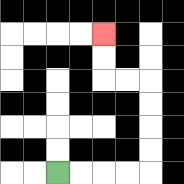{'start': '[2, 7]', 'end': '[4, 1]', 'path_directions': 'R,R,R,R,U,U,U,U,L,L,U,U', 'path_coordinates': '[[2, 7], [3, 7], [4, 7], [5, 7], [6, 7], [6, 6], [6, 5], [6, 4], [6, 3], [5, 3], [4, 3], [4, 2], [4, 1]]'}